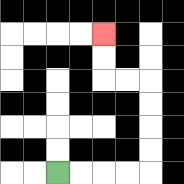{'start': '[2, 7]', 'end': '[4, 1]', 'path_directions': 'R,R,R,R,U,U,U,U,L,L,U,U', 'path_coordinates': '[[2, 7], [3, 7], [4, 7], [5, 7], [6, 7], [6, 6], [6, 5], [6, 4], [6, 3], [5, 3], [4, 3], [4, 2], [4, 1]]'}